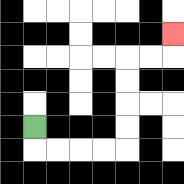{'start': '[1, 5]', 'end': '[7, 1]', 'path_directions': 'D,R,R,R,R,U,U,U,U,R,R,U', 'path_coordinates': '[[1, 5], [1, 6], [2, 6], [3, 6], [4, 6], [5, 6], [5, 5], [5, 4], [5, 3], [5, 2], [6, 2], [7, 2], [7, 1]]'}